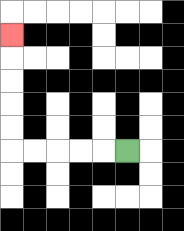{'start': '[5, 6]', 'end': '[0, 1]', 'path_directions': 'L,L,L,L,L,U,U,U,U,U', 'path_coordinates': '[[5, 6], [4, 6], [3, 6], [2, 6], [1, 6], [0, 6], [0, 5], [0, 4], [0, 3], [0, 2], [0, 1]]'}